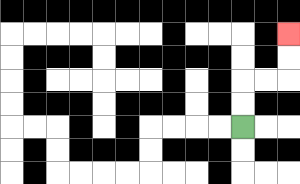{'start': '[10, 5]', 'end': '[12, 1]', 'path_directions': 'U,U,R,R,U,U', 'path_coordinates': '[[10, 5], [10, 4], [10, 3], [11, 3], [12, 3], [12, 2], [12, 1]]'}